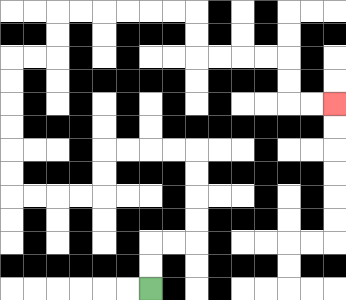{'start': '[6, 12]', 'end': '[14, 4]', 'path_directions': 'U,U,R,R,U,U,U,U,L,L,L,L,D,D,L,L,L,L,U,U,U,U,U,U,R,R,U,U,R,R,R,R,R,R,D,D,R,R,R,R,D,D,R,R', 'path_coordinates': '[[6, 12], [6, 11], [6, 10], [7, 10], [8, 10], [8, 9], [8, 8], [8, 7], [8, 6], [7, 6], [6, 6], [5, 6], [4, 6], [4, 7], [4, 8], [3, 8], [2, 8], [1, 8], [0, 8], [0, 7], [0, 6], [0, 5], [0, 4], [0, 3], [0, 2], [1, 2], [2, 2], [2, 1], [2, 0], [3, 0], [4, 0], [5, 0], [6, 0], [7, 0], [8, 0], [8, 1], [8, 2], [9, 2], [10, 2], [11, 2], [12, 2], [12, 3], [12, 4], [13, 4], [14, 4]]'}